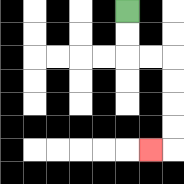{'start': '[5, 0]', 'end': '[6, 6]', 'path_directions': 'D,D,R,R,D,D,D,D,L', 'path_coordinates': '[[5, 0], [5, 1], [5, 2], [6, 2], [7, 2], [7, 3], [7, 4], [7, 5], [7, 6], [6, 6]]'}